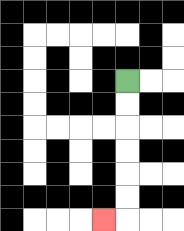{'start': '[5, 3]', 'end': '[4, 9]', 'path_directions': 'D,D,D,D,D,D,L', 'path_coordinates': '[[5, 3], [5, 4], [5, 5], [5, 6], [5, 7], [5, 8], [5, 9], [4, 9]]'}